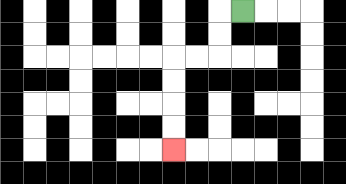{'start': '[10, 0]', 'end': '[7, 6]', 'path_directions': 'L,D,D,L,L,D,D,D,D', 'path_coordinates': '[[10, 0], [9, 0], [9, 1], [9, 2], [8, 2], [7, 2], [7, 3], [7, 4], [7, 5], [7, 6]]'}